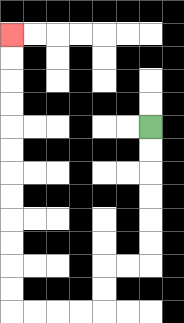{'start': '[6, 5]', 'end': '[0, 1]', 'path_directions': 'D,D,D,D,D,D,L,L,D,D,L,L,L,L,U,U,U,U,U,U,U,U,U,U,U,U', 'path_coordinates': '[[6, 5], [6, 6], [6, 7], [6, 8], [6, 9], [6, 10], [6, 11], [5, 11], [4, 11], [4, 12], [4, 13], [3, 13], [2, 13], [1, 13], [0, 13], [0, 12], [0, 11], [0, 10], [0, 9], [0, 8], [0, 7], [0, 6], [0, 5], [0, 4], [0, 3], [0, 2], [0, 1]]'}